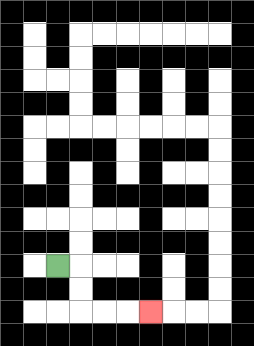{'start': '[2, 11]', 'end': '[6, 13]', 'path_directions': 'R,D,D,R,R,R', 'path_coordinates': '[[2, 11], [3, 11], [3, 12], [3, 13], [4, 13], [5, 13], [6, 13]]'}